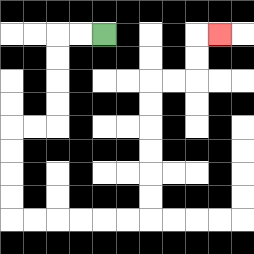{'start': '[4, 1]', 'end': '[9, 1]', 'path_directions': 'L,L,D,D,D,D,L,L,D,D,D,D,R,R,R,R,R,R,U,U,U,U,U,U,R,R,U,U,R', 'path_coordinates': '[[4, 1], [3, 1], [2, 1], [2, 2], [2, 3], [2, 4], [2, 5], [1, 5], [0, 5], [0, 6], [0, 7], [0, 8], [0, 9], [1, 9], [2, 9], [3, 9], [4, 9], [5, 9], [6, 9], [6, 8], [6, 7], [6, 6], [6, 5], [6, 4], [6, 3], [7, 3], [8, 3], [8, 2], [8, 1], [9, 1]]'}